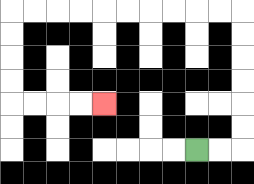{'start': '[8, 6]', 'end': '[4, 4]', 'path_directions': 'R,R,U,U,U,U,U,U,L,L,L,L,L,L,L,L,L,L,D,D,D,D,R,R,R,R', 'path_coordinates': '[[8, 6], [9, 6], [10, 6], [10, 5], [10, 4], [10, 3], [10, 2], [10, 1], [10, 0], [9, 0], [8, 0], [7, 0], [6, 0], [5, 0], [4, 0], [3, 0], [2, 0], [1, 0], [0, 0], [0, 1], [0, 2], [0, 3], [0, 4], [1, 4], [2, 4], [3, 4], [4, 4]]'}